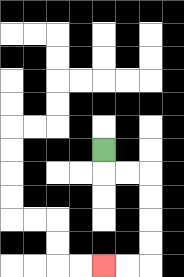{'start': '[4, 6]', 'end': '[4, 11]', 'path_directions': 'D,R,R,D,D,D,D,L,L', 'path_coordinates': '[[4, 6], [4, 7], [5, 7], [6, 7], [6, 8], [6, 9], [6, 10], [6, 11], [5, 11], [4, 11]]'}